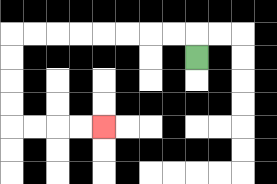{'start': '[8, 2]', 'end': '[4, 5]', 'path_directions': 'U,L,L,L,L,L,L,L,L,D,D,D,D,R,R,R,R', 'path_coordinates': '[[8, 2], [8, 1], [7, 1], [6, 1], [5, 1], [4, 1], [3, 1], [2, 1], [1, 1], [0, 1], [0, 2], [0, 3], [0, 4], [0, 5], [1, 5], [2, 5], [3, 5], [4, 5]]'}